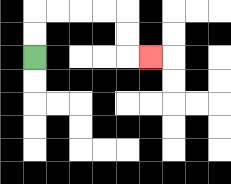{'start': '[1, 2]', 'end': '[6, 2]', 'path_directions': 'U,U,R,R,R,R,D,D,R', 'path_coordinates': '[[1, 2], [1, 1], [1, 0], [2, 0], [3, 0], [4, 0], [5, 0], [5, 1], [5, 2], [6, 2]]'}